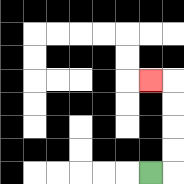{'start': '[6, 7]', 'end': '[6, 3]', 'path_directions': 'R,U,U,U,U,L', 'path_coordinates': '[[6, 7], [7, 7], [7, 6], [7, 5], [7, 4], [7, 3], [6, 3]]'}